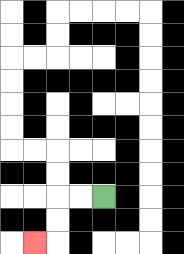{'start': '[4, 8]', 'end': '[1, 10]', 'path_directions': 'L,L,D,D,L', 'path_coordinates': '[[4, 8], [3, 8], [2, 8], [2, 9], [2, 10], [1, 10]]'}